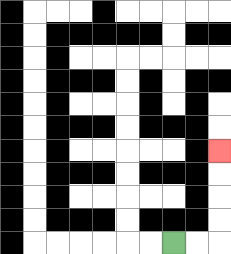{'start': '[7, 10]', 'end': '[9, 6]', 'path_directions': 'R,R,U,U,U,U', 'path_coordinates': '[[7, 10], [8, 10], [9, 10], [9, 9], [9, 8], [9, 7], [9, 6]]'}